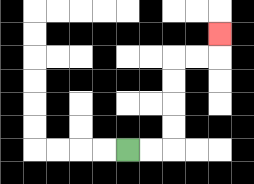{'start': '[5, 6]', 'end': '[9, 1]', 'path_directions': 'R,R,U,U,U,U,R,R,U', 'path_coordinates': '[[5, 6], [6, 6], [7, 6], [7, 5], [7, 4], [7, 3], [7, 2], [8, 2], [9, 2], [9, 1]]'}